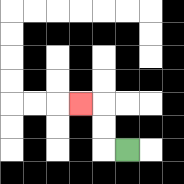{'start': '[5, 6]', 'end': '[3, 4]', 'path_directions': 'L,U,U,L', 'path_coordinates': '[[5, 6], [4, 6], [4, 5], [4, 4], [3, 4]]'}